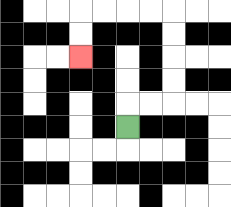{'start': '[5, 5]', 'end': '[3, 2]', 'path_directions': 'U,R,R,U,U,U,U,L,L,L,L,D,D', 'path_coordinates': '[[5, 5], [5, 4], [6, 4], [7, 4], [7, 3], [7, 2], [7, 1], [7, 0], [6, 0], [5, 0], [4, 0], [3, 0], [3, 1], [3, 2]]'}